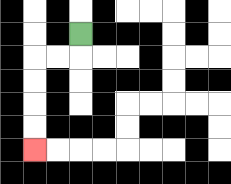{'start': '[3, 1]', 'end': '[1, 6]', 'path_directions': 'D,L,L,D,D,D,D', 'path_coordinates': '[[3, 1], [3, 2], [2, 2], [1, 2], [1, 3], [1, 4], [1, 5], [1, 6]]'}